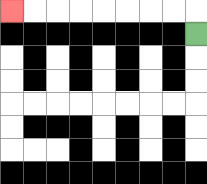{'start': '[8, 1]', 'end': '[0, 0]', 'path_directions': 'U,L,L,L,L,L,L,L,L', 'path_coordinates': '[[8, 1], [8, 0], [7, 0], [6, 0], [5, 0], [4, 0], [3, 0], [2, 0], [1, 0], [0, 0]]'}